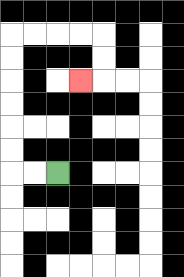{'start': '[2, 7]', 'end': '[3, 3]', 'path_directions': 'L,L,U,U,U,U,U,U,R,R,R,R,D,D,L', 'path_coordinates': '[[2, 7], [1, 7], [0, 7], [0, 6], [0, 5], [0, 4], [0, 3], [0, 2], [0, 1], [1, 1], [2, 1], [3, 1], [4, 1], [4, 2], [4, 3], [3, 3]]'}